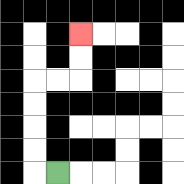{'start': '[2, 7]', 'end': '[3, 1]', 'path_directions': 'L,U,U,U,U,R,R,U,U', 'path_coordinates': '[[2, 7], [1, 7], [1, 6], [1, 5], [1, 4], [1, 3], [2, 3], [3, 3], [3, 2], [3, 1]]'}